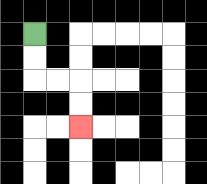{'start': '[1, 1]', 'end': '[3, 5]', 'path_directions': 'D,D,R,R,D,D', 'path_coordinates': '[[1, 1], [1, 2], [1, 3], [2, 3], [3, 3], [3, 4], [3, 5]]'}